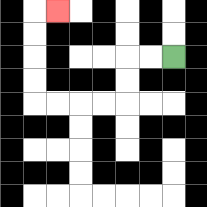{'start': '[7, 2]', 'end': '[2, 0]', 'path_directions': 'L,L,D,D,L,L,L,L,U,U,U,U,R', 'path_coordinates': '[[7, 2], [6, 2], [5, 2], [5, 3], [5, 4], [4, 4], [3, 4], [2, 4], [1, 4], [1, 3], [1, 2], [1, 1], [1, 0], [2, 0]]'}